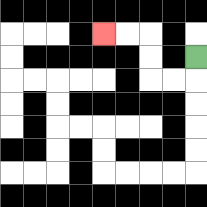{'start': '[8, 2]', 'end': '[4, 1]', 'path_directions': 'D,L,L,U,U,L,L', 'path_coordinates': '[[8, 2], [8, 3], [7, 3], [6, 3], [6, 2], [6, 1], [5, 1], [4, 1]]'}